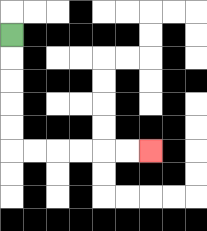{'start': '[0, 1]', 'end': '[6, 6]', 'path_directions': 'D,D,D,D,D,R,R,R,R,R,R', 'path_coordinates': '[[0, 1], [0, 2], [0, 3], [0, 4], [0, 5], [0, 6], [1, 6], [2, 6], [3, 6], [4, 6], [5, 6], [6, 6]]'}